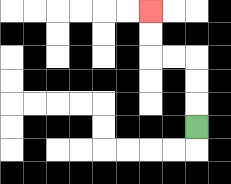{'start': '[8, 5]', 'end': '[6, 0]', 'path_directions': 'U,U,U,L,L,U,U', 'path_coordinates': '[[8, 5], [8, 4], [8, 3], [8, 2], [7, 2], [6, 2], [6, 1], [6, 0]]'}